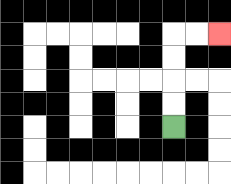{'start': '[7, 5]', 'end': '[9, 1]', 'path_directions': 'U,U,U,U,R,R', 'path_coordinates': '[[7, 5], [7, 4], [7, 3], [7, 2], [7, 1], [8, 1], [9, 1]]'}